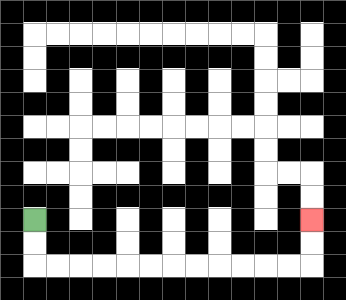{'start': '[1, 9]', 'end': '[13, 9]', 'path_directions': 'D,D,R,R,R,R,R,R,R,R,R,R,R,R,U,U', 'path_coordinates': '[[1, 9], [1, 10], [1, 11], [2, 11], [3, 11], [4, 11], [5, 11], [6, 11], [7, 11], [8, 11], [9, 11], [10, 11], [11, 11], [12, 11], [13, 11], [13, 10], [13, 9]]'}